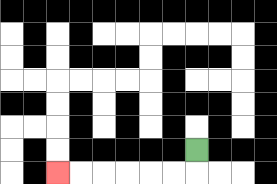{'start': '[8, 6]', 'end': '[2, 7]', 'path_directions': 'D,L,L,L,L,L,L', 'path_coordinates': '[[8, 6], [8, 7], [7, 7], [6, 7], [5, 7], [4, 7], [3, 7], [2, 7]]'}